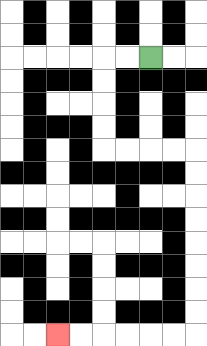{'start': '[6, 2]', 'end': '[2, 14]', 'path_directions': 'L,L,D,D,D,D,R,R,R,R,D,D,D,D,D,D,D,D,L,L,L,L,L,L', 'path_coordinates': '[[6, 2], [5, 2], [4, 2], [4, 3], [4, 4], [4, 5], [4, 6], [5, 6], [6, 6], [7, 6], [8, 6], [8, 7], [8, 8], [8, 9], [8, 10], [8, 11], [8, 12], [8, 13], [8, 14], [7, 14], [6, 14], [5, 14], [4, 14], [3, 14], [2, 14]]'}